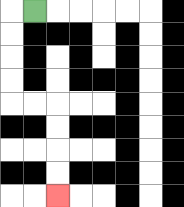{'start': '[1, 0]', 'end': '[2, 8]', 'path_directions': 'L,D,D,D,D,R,R,D,D,D,D', 'path_coordinates': '[[1, 0], [0, 0], [0, 1], [0, 2], [0, 3], [0, 4], [1, 4], [2, 4], [2, 5], [2, 6], [2, 7], [2, 8]]'}